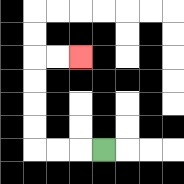{'start': '[4, 6]', 'end': '[3, 2]', 'path_directions': 'L,L,L,U,U,U,U,R,R', 'path_coordinates': '[[4, 6], [3, 6], [2, 6], [1, 6], [1, 5], [1, 4], [1, 3], [1, 2], [2, 2], [3, 2]]'}